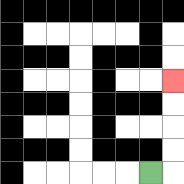{'start': '[6, 7]', 'end': '[7, 3]', 'path_directions': 'R,U,U,U,U', 'path_coordinates': '[[6, 7], [7, 7], [7, 6], [7, 5], [7, 4], [7, 3]]'}